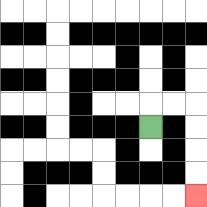{'start': '[6, 5]', 'end': '[8, 8]', 'path_directions': 'U,R,R,D,D,D,D', 'path_coordinates': '[[6, 5], [6, 4], [7, 4], [8, 4], [8, 5], [8, 6], [8, 7], [8, 8]]'}